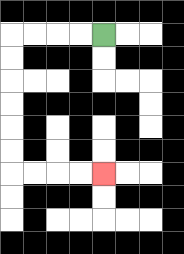{'start': '[4, 1]', 'end': '[4, 7]', 'path_directions': 'L,L,L,L,D,D,D,D,D,D,R,R,R,R', 'path_coordinates': '[[4, 1], [3, 1], [2, 1], [1, 1], [0, 1], [0, 2], [0, 3], [0, 4], [0, 5], [0, 6], [0, 7], [1, 7], [2, 7], [3, 7], [4, 7]]'}